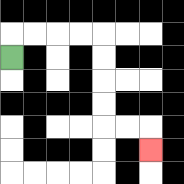{'start': '[0, 2]', 'end': '[6, 6]', 'path_directions': 'U,R,R,R,R,D,D,D,D,R,R,D', 'path_coordinates': '[[0, 2], [0, 1], [1, 1], [2, 1], [3, 1], [4, 1], [4, 2], [4, 3], [4, 4], [4, 5], [5, 5], [6, 5], [6, 6]]'}